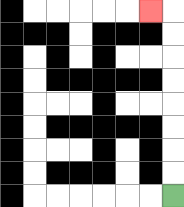{'start': '[7, 8]', 'end': '[6, 0]', 'path_directions': 'U,U,U,U,U,U,U,U,L', 'path_coordinates': '[[7, 8], [7, 7], [7, 6], [7, 5], [7, 4], [7, 3], [7, 2], [7, 1], [7, 0], [6, 0]]'}